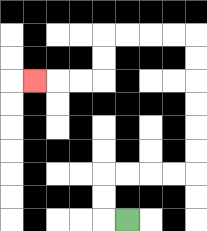{'start': '[5, 9]', 'end': '[1, 3]', 'path_directions': 'L,U,U,R,R,R,R,U,U,U,U,U,U,L,L,L,L,D,D,L,L,L', 'path_coordinates': '[[5, 9], [4, 9], [4, 8], [4, 7], [5, 7], [6, 7], [7, 7], [8, 7], [8, 6], [8, 5], [8, 4], [8, 3], [8, 2], [8, 1], [7, 1], [6, 1], [5, 1], [4, 1], [4, 2], [4, 3], [3, 3], [2, 3], [1, 3]]'}